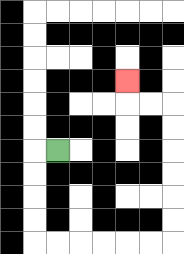{'start': '[2, 6]', 'end': '[5, 3]', 'path_directions': 'L,D,D,D,D,R,R,R,R,R,R,U,U,U,U,U,U,L,L,U', 'path_coordinates': '[[2, 6], [1, 6], [1, 7], [1, 8], [1, 9], [1, 10], [2, 10], [3, 10], [4, 10], [5, 10], [6, 10], [7, 10], [7, 9], [7, 8], [7, 7], [7, 6], [7, 5], [7, 4], [6, 4], [5, 4], [5, 3]]'}